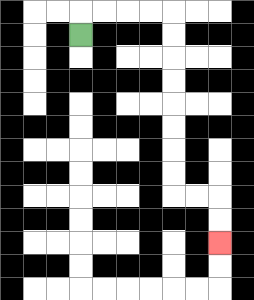{'start': '[3, 1]', 'end': '[9, 10]', 'path_directions': 'U,R,R,R,R,D,D,D,D,D,D,D,D,R,R,D,D', 'path_coordinates': '[[3, 1], [3, 0], [4, 0], [5, 0], [6, 0], [7, 0], [7, 1], [7, 2], [7, 3], [7, 4], [7, 5], [7, 6], [7, 7], [7, 8], [8, 8], [9, 8], [9, 9], [9, 10]]'}